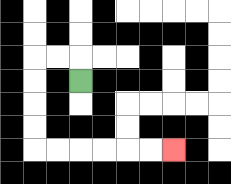{'start': '[3, 3]', 'end': '[7, 6]', 'path_directions': 'U,L,L,D,D,D,D,R,R,R,R,R,R', 'path_coordinates': '[[3, 3], [3, 2], [2, 2], [1, 2], [1, 3], [1, 4], [1, 5], [1, 6], [2, 6], [3, 6], [4, 6], [5, 6], [6, 6], [7, 6]]'}